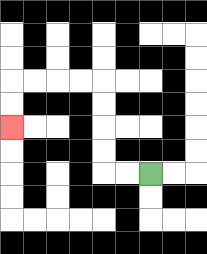{'start': '[6, 7]', 'end': '[0, 5]', 'path_directions': 'L,L,U,U,U,U,L,L,L,L,D,D', 'path_coordinates': '[[6, 7], [5, 7], [4, 7], [4, 6], [4, 5], [4, 4], [4, 3], [3, 3], [2, 3], [1, 3], [0, 3], [0, 4], [0, 5]]'}